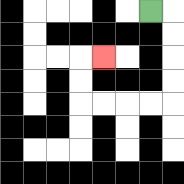{'start': '[6, 0]', 'end': '[4, 2]', 'path_directions': 'R,D,D,D,D,L,L,L,L,U,U,R', 'path_coordinates': '[[6, 0], [7, 0], [7, 1], [7, 2], [7, 3], [7, 4], [6, 4], [5, 4], [4, 4], [3, 4], [3, 3], [3, 2], [4, 2]]'}